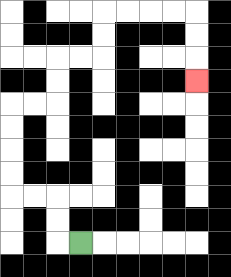{'start': '[3, 10]', 'end': '[8, 3]', 'path_directions': 'L,U,U,L,L,U,U,U,U,R,R,U,U,R,R,U,U,R,R,R,R,D,D,D', 'path_coordinates': '[[3, 10], [2, 10], [2, 9], [2, 8], [1, 8], [0, 8], [0, 7], [0, 6], [0, 5], [0, 4], [1, 4], [2, 4], [2, 3], [2, 2], [3, 2], [4, 2], [4, 1], [4, 0], [5, 0], [6, 0], [7, 0], [8, 0], [8, 1], [8, 2], [8, 3]]'}